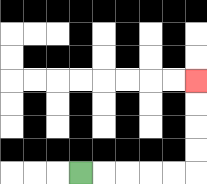{'start': '[3, 7]', 'end': '[8, 3]', 'path_directions': 'R,R,R,R,R,U,U,U,U', 'path_coordinates': '[[3, 7], [4, 7], [5, 7], [6, 7], [7, 7], [8, 7], [8, 6], [8, 5], [8, 4], [8, 3]]'}